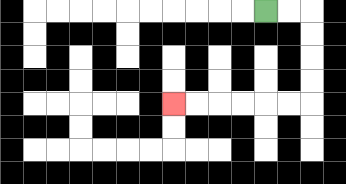{'start': '[11, 0]', 'end': '[7, 4]', 'path_directions': 'R,R,D,D,D,D,L,L,L,L,L,L', 'path_coordinates': '[[11, 0], [12, 0], [13, 0], [13, 1], [13, 2], [13, 3], [13, 4], [12, 4], [11, 4], [10, 4], [9, 4], [8, 4], [7, 4]]'}